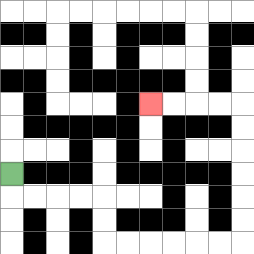{'start': '[0, 7]', 'end': '[6, 4]', 'path_directions': 'D,R,R,R,R,D,D,R,R,R,R,R,R,U,U,U,U,U,U,L,L,L,L', 'path_coordinates': '[[0, 7], [0, 8], [1, 8], [2, 8], [3, 8], [4, 8], [4, 9], [4, 10], [5, 10], [6, 10], [7, 10], [8, 10], [9, 10], [10, 10], [10, 9], [10, 8], [10, 7], [10, 6], [10, 5], [10, 4], [9, 4], [8, 4], [7, 4], [6, 4]]'}